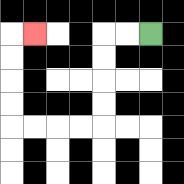{'start': '[6, 1]', 'end': '[1, 1]', 'path_directions': 'L,L,D,D,D,D,L,L,L,L,U,U,U,U,R', 'path_coordinates': '[[6, 1], [5, 1], [4, 1], [4, 2], [4, 3], [4, 4], [4, 5], [3, 5], [2, 5], [1, 5], [0, 5], [0, 4], [0, 3], [0, 2], [0, 1], [1, 1]]'}